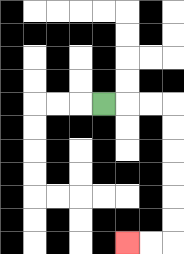{'start': '[4, 4]', 'end': '[5, 10]', 'path_directions': 'R,R,R,D,D,D,D,D,D,L,L', 'path_coordinates': '[[4, 4], [5, 4], [6, 4], [7, 4], [7, 5], [7, 6], [7, 7], [7, 8], [7, 9], [7, 10], [6, 10], [5, 10]]'}